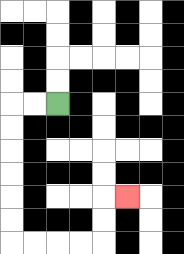{'start': '[2, 4]', 'end': '[5, 8]', 'path_directions': 'L,L,D,D,D,D,D,D,R,R,R,R,U,U,R', 'path_coordinates': '[[2, 4], [1, 4], [0, 4], [0, 5], [0, 6], [0, 7], [0, 8], [0, 9], [0, 10], [1, 10], [2, 10], [3, 10], [4, 10], [4, 9], [4, 8], [5, 8]]'}